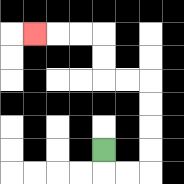{'start': '[4, 6]', 'end': '[1, 1]', 'path_directions': 'D,R,R,U,U,U,U,L,L,U,U,L,L,L', 'path_coordinates': '[[4, 6], [4, 7], [5, 7], [6, 7], [6, 6], [6, 5], [6, 4], [6, 3], [5, 3], [4, 3], [4, 2], [4, 1], [3, 1], [2, 1], [1, 1]]'}